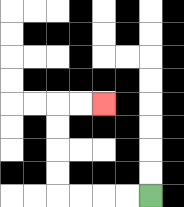{'start': '[6, 8]', 'end': '[4, 4]', 'path_directions': 'L,L,L,L,U,U,U,U,R,R', 'path_coordinates': '[[6, 8], [5, 8], [4, 8], [3, 8], [2, 8], [2, 7], [2, 6], [2, 5], [2, 4], [3, 4], [4, 4]]'}